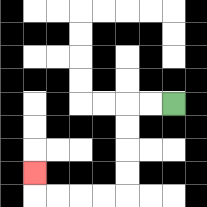{'start': '[7, 4]', 'end': '[1, 7]', 'path_directions': 'L,L,D,D,D,D,L,L,L,L,U', 'path_coordinates': '[[7, 4], [6, 4], [5, 4], [5, 5], [5, 6], [5, 7], [5, 8], [4, 8], [3, 8], [2, 8], [1, 8], [1, 7]]'}